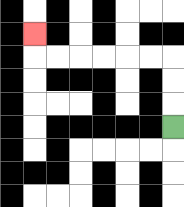{'start': '[7, 5]', 'end': '[1, 1]', 'path_directions': 'U,U,U,L,L,L,L,L,L,U', 'path_coordinates': '[[7, 5], [7, 4], [7, 3], [7, 2], [6, 2], [5, 2], [4, 2], [3, 2], [2, 2], [1, 2], [1, 1]]'}